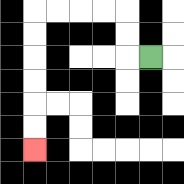{'start': '[6, 2]', 'end': '[1, 6]', 'path_directions': 'L,U,U,L,L,L,L,D,D,D,D,D,D', 'path_coordinates': '[[6, 2], [5, 2], [5, 1], [5, 0], [4, 0], [3, 0], [2, 0], [1, 0], [1, 1], [1, 2], [1, 3], [1, 4], [1, 5], [1, 6]]'}